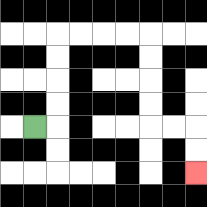{'start': '[1, 5]', 'end': '[8, 7]', 'path_directions': 'R,U,U,U,U,R,R,R,R,D,D,D,D,R,R,D,D', 'path_coordinates': '[[1, 5], [2, 5], [2, 4], [2, 3], [2, 2], [2, 1], [3, 1], [4, 1], [5, 1], [6, 1], [6, 2], [6, 3], [6, 4], [6, 5], [7, 5], [8, 5], [8, 6], [8, 7]]'}